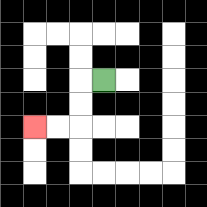{'start': '[4, 3]', 'end': '[1, 5]', 'path_directions': 'L,D,D,L,L', 'path_coordinates': '[[4, 3], [3, 3], [3, 4], [3, 5], [2, 5], [1, 5]]'}